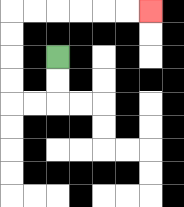{'start': '[2, 2]', 'end': '[6, 0]', 'path_directions': 'D,D,L,L,U,U,U,U,R,R,R,R,R,R', 'path_coordinates': '[[2, 2], [2, 3], [2, 4], [1, 4], [0, 4], [0, 3], [0, 2], [0, 1], [0, 0], [1, 0], [2, 0], [3, 0], [4, 0], [5, 0], [6, 0]]'}